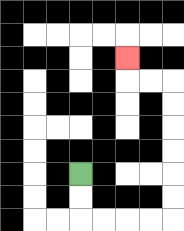{'start': '[3, 7]', 'end': '[5, 2]', 'path_directions': 'D,D,R,R,R,R,U,U,U,U,U,U,L,L,U', 'path_coordinates': '[[3, 7], [3, 8], [3, 9], [4, 9], [5, 9], [6, 9], [7, 9], [7, 8], [7, 7], [7, 6], [7, 5], [7, 4], [7, 3], [6, 3], [5, 3], [5, 2]]'}